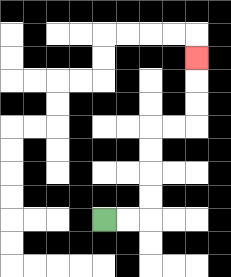{'start': '[4, 9]', 'end': '[8, 2]', 'path_directions': 'R,R,U,U,U,U,R,R,U,U,U', 'path_coordinates': '[[4, 9], [5, 9], [6, 9], [6, 8], [6, 7], [6, 6], [6, 5], [7, 5], [8, 5], [8, 4], [8, 3], [8, 2]]'}